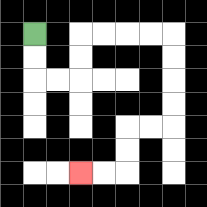{'start': '[1, 1]', 'end': '[3, 7]', 'path_directions': 'D,D,R,R,U,U,R,R,R,R,D,D,D,D,L,L,D,D,L,L', 'path_coordinates': '[[1, 1], [1, 2], [1, 3], [2, 3], [3, 3], [3, 2], [3, 1], [4, 1], [5, 1], [6, 1], [7, 1], [7, 2], [7, 3], [7, 4], [7, 5], [6, 5], [5, 5], [5, 6], [5, 7], [4, 7], [3, 7]]'}